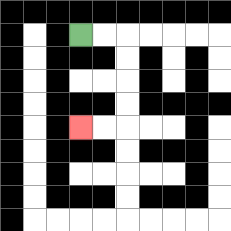{'start': '[3, 1]', 'end': '[3, 5]', 'path_directions': 'R,R,D,D,D,D,L,L', 'path_coordinates': '[[3, 1], [4, 1], [5, 1], [5, 2], [5, 3], [5, 4], [5, 5], [4, 5], [3, 5]]'}